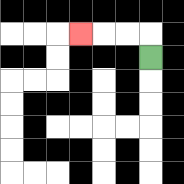{'start': '[6, 2]', 'end': '[3, 1]', 'path_directions': 'U,L,L,L', 'path_coordinates': '[[6, 2], [6, 1], [5, 1], [4, 1], [3, 1]]'}